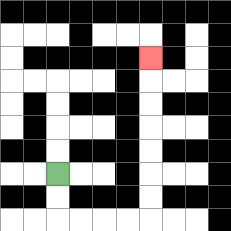{'start': '[2, 7]', 'end': '[6, 2]', 'path_directions': 'D,D,R,R,R,R,U,U,U,U,U,U,U', 'path_coordinates': '[[2, 7], [2, 8], [2, 9], [3, 9], [4, 9], [5, 9], [6, 9], [6, 8], [6, 7], [6, 6], [6, 5], [6, 4], [6, 3], [6, 2]]'}